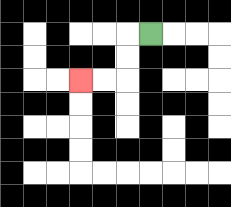{'start': '[6, 1]', 'end': '[3, 3]', 'path_directions': 'L,D,D,L,L', 'path_coordinates': '[[6, 1], [5, 1], [5, 2], [5, 3], [4, 3], [3, 3]]'}